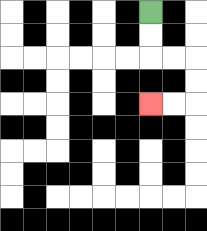{'start': '[6, 0]', 'end': '[6, 4]', 'path_directions': 'D,D,R,R,D,D,L,L', 'path_coordinates': '[[6, 0], [6, 1], [6, 2], [7, 2], [8, 2], [8, 3], [8, 4], [7, 4], [6, 4]]'}